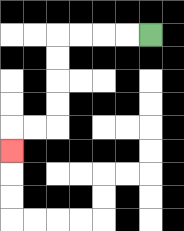{'start': '[6, 1]', 'end': '[0, 6]', 'path_directions': 'L,L,L,L,D,D,D,D,L,L,D', 'path_coordinates': '[[6, 1], [5, 1], [4, 1], [3, 1], [2, 1], [2, 2], [2, 3], [2, 4], [2, 5], [1, 5], [0, 5], [0, 6]]'}